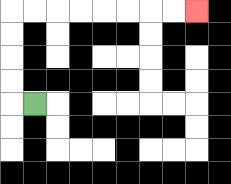{'start': '[1, 4]', 'end': '[8, 0]', 'path_directions': 'L,U,U,U,U,R,R,R,R,R,R,R,R', 'path_coordinates': '[[1, 4], [0, 4], [0, 3], [0, 2], [0, 1], [0, 0], [1, 0], [2, 0], [3, 0], [4, 0], [5, 0], [6, 0], [7, 0], [8, 0]]'}